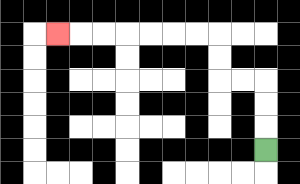{'start': '[11, 6]', 'end': '[2, 1]', 'path_directions': 'U,U,U,L,L,U,U,L,L,L,L,L,L,L', 'path_coordinates': '[[11, 6], [11, 5], [11, 4], [11, 3], [10, 3], [9, 3], [9, 2], [9, 1], [8, 1], [7, 1], [6, 1], [5, 1], [4, 1], [3, 1], [2, 1]]'}